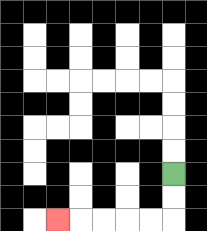{'start': '[7, 7]', 'end': '[2, 9]', 'path_directions': 'D,D,L,L,L,L,L', 'path_coordinates': '[[7, 7], [7, 8], [7, 9], [6, 9], [5, 9], [4, 9], [3, 9], [2, 9]]'}